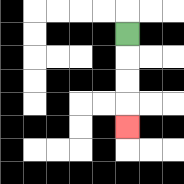{'start': '[5, 1]', 'end': '[5, 5]', 'path_directions': 'D,D,D,D', 'path_coordinates': '[[5, 1], [5, 2], [5, 3], [5, 4], [5, 5]]'}